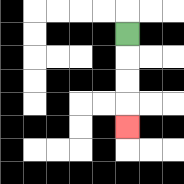{'start': '[5, 1]', 'end': '[5, 5]', 'path_directions': 'D,D,D,D', 'path_coordinates': '[[5, 1], [5, 2], [5, 3], [5, 4], [5, 5]]'}